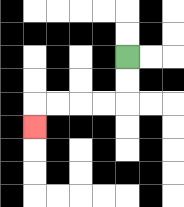{'start': '[5, 2]', 'end': '[1, 5]', 'path_directions': 'D,D,L,L,L,L,D', 'path_coordinates': '[[5, 2], [5, 3], [5, 4], [4, 4], [3, 4], [2, 4], [1, 4], [1, 5]]'}